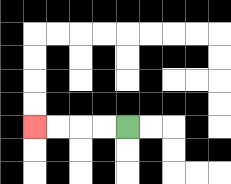{'start': '[5, 5]', 'end': '[1, 5]', 'path_directions': 'L,L,L,L', 'path_coordinates': '[[5, 5], [4, 5], [3, 5], [2, 5], [1, 5]]'}